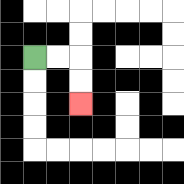{'start': '[1, 2]', 'end': '[3, 4]', 'path_directions': 'R,R,D,D', 'path_coordinates': '[[1, 2], [2, 2], [3, 2], [3, 3], [3, 4]]'}